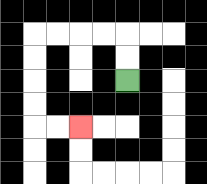{'start': '[5, 3]', 'end': '[3, 5]', 'path_directions': 'U,U,L,L,L,L,D,D,D,D,R,R', 'path_coordinates': '[[5, 3], [5, 2], [5, 1], [4, 1], [3, 1], [2, 1], [1, 1], [1, 2], [1, 3], [1, 4], [1, 5], [2, 5], [3, 5]]'}